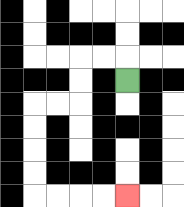{'start': '[5, 3]', 'end': '[5, 8]', 'path_directions': 'U,L,L,D,D,L,L,D,D,D,D,R,R,R,R', 'path_coordinates': '[[5, 3], [5, 2], [4, 2], [3, 2], [3, 3], [3, 4], [2, 4], [1, 4], [1, 5], [1, 6], [1, 7], [1, 8], [2, 8], [3, 8], [4, 8], [5, 8]]'}